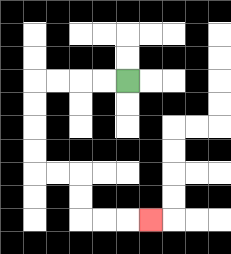{'start': '[5, 3]', 'end': '[6, 9]', 'path_directions': 'L,L,L,L,D,D,D,D,R,R,D,D,R,R,R', 'path_coordinates': '[[5, 3], [4, 3], [3, 3], [2, 3], [1, 3], [1, 4], [1, 5], [1, 6], [1, 7], [2, 7], [3, 7], [3, 8], [3, 9], [4, 9], [5, 9], [6, 9]]'}